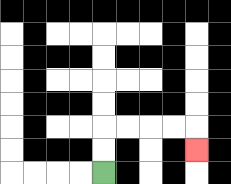{'start': '[4, 7]', 'end': '[8, 6]', 'path_directions': 'U,U,R,R,R,R,D', 'path_coordinates': '[[4, 7], [4, 6], [4, 5], [5, 5], [6, 5], [7, 5], [8, 5], [8, 6]]'}